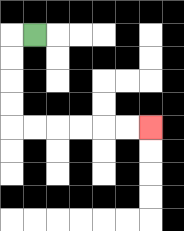{'start': '[1, 1]', 'end': '[6, 5]', 'path_directions': 'L,D,D,D,D,R,R,R,R,R,R', 'path_coordinates': '[[1, 1], [0, 1], [0, 2], [0, 3], [0, 4], [0, 5], [1, 5], [2, 5], [3, 5], [4, 5], [5, 5], [6, 5]]'}